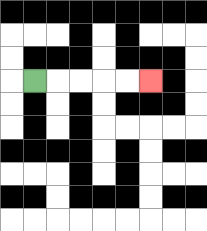{'start': '[1, 3]', 'end': '[6, 3]', 'path_directions': 'R,R,R,R,R', 'path_coordinates': '[[1, 3], [2, 3], [3, 3], [4, 3], [5, 3], [6, 3]]'}